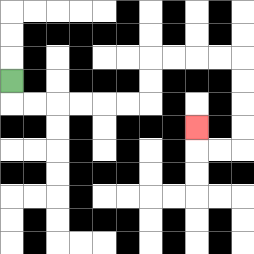{'start': '[0, 3]', 'end': '[8, 5]', 'path_directions': 'D,R,R,R,R,R,R,U,U,R,R,R,R,D,D,D,D,L,L,U', 'path_coordinates': '[[0, 3], [0, 4], [1, 4], [2, 4], [3, 4], [4, 4], [5, 4], [6, 4], [6, 3], [6, 2], [7, 2], [8, 2], [9, 2], [10, 2], [10, 3], [10, 4], [10, 5], [10, 6], [9, 6], [8, 6], [8, 5]]'}